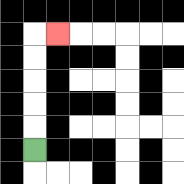{'start': '[1, 6]', 'end': '[2, 1]', 'path_directions': 'U,U,U,U,U,R', 'path_coordinates': '[[1, 6], [1, 5], [1, 4], [1, 3], [1, 2], [1, 1], [2, 1]]'}